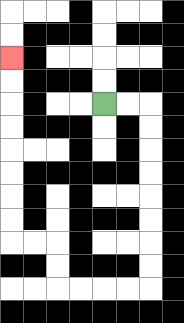{'start': '[4, 4]', 'end': '[0, 2]', 'path_directions': 'R,R,D,D,D,D,D,D,D,D,L,L,L,L,U,U,L,L,U,U,U,U,U,U,U,U', 'path_coordinates': '[[4, 4], [5, 4], [6, 4], [6, 5], [6, 6], [6, 7], [6, 8], [6, 9], [6, 10], [6, 11], [6, 12], [5, 12], [4, 12], [3, 12], [2, 12], [2, 11], [2, 10], [1, 10], [0, 10], [0, 9], [0, 8], [0, 7], [0, 6], [0, 5], [0, 4], [0, 3], [0, 2]]'}